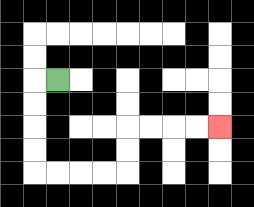{'start': '[2, 3]', 'end': '[9, 5]', 'path_directions': 'L,D,D,D,D,R,R,R,R,U,U,R,R,R,R', 'path_coordinates': '[[2, 3], [1, 3], [1, 4], [1, 5], [1, 6], [1, 7], [2, 7], [3, 7], [4, 7], [5, 7], [5, 6], [5, 5], [6, 5], [7, 5], [8, 5], [9, 5]]'}